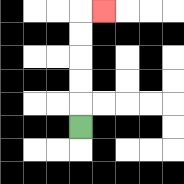{'start': '[3, 5]', 'end': '[4, 0]', 'path_directions': 'U,U,U,U,U,R', 'path_coordinates': '[[3, 5], [3, 4], [3, 3], [3, 2], [3, 1], [3, 0], [4, 0]]'}